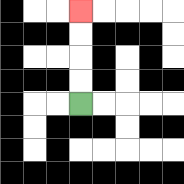{'start': '[3, 4]', 'end': '[3, 0]', 'path_directions': 'U,U,U,U', 'path_coordinates': '[[3, 4], [3, 3], [3, 2], [3, 1], [3, 0]]'}